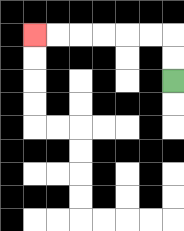{'start': '[7, 3]', 'end': '[1, 1]', 'path_directions': 'U,U,L,L,L,L,L,L', 'path_coordinates': '[[7, 3], [7, 2], [7, 1], [6, 1], [5, 1], [4, 1], [3, 1], [2, 1], [1, 1]]'}